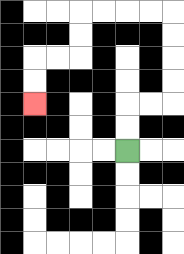{'start': '[5, 6]', 'end': '[1, 4]', 'path_directions': 'U,U,R,R,U,U,U,U,L,L,L,L,D,D,L,L,D,D', 'path_coordinates': '[[5, 6], [5, 5], [5, 4], [6, 4], [7, 4], [7, 3], [7, 2], [7, 1], [7, 0], [6, 0], [5, 0], [4, 0], [3, 0], [3, 1], [3, 2], [2, 2], [1, 2], [1, 3], [1, 4]]'}